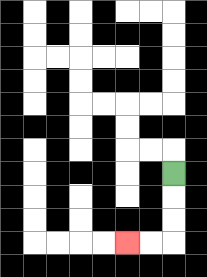{'start': '[7, 7]', 'end': '[5, 10]', 'path_directions': 'D,D,D,L,L', 'path_coordinates': '[[7, 7], [7, 8], [7, 9], [7, 10], [6, 10], [5, 10]]'}